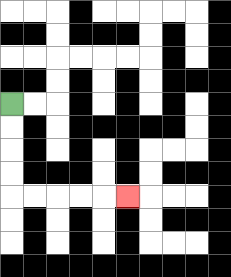{'start': '[0, 4]', 'end': '[5, 8]', 'path_directions': 'D,D,D,D,R,R,R,R,R', 'path_coordinates': '[[0, 4], [0, 5], [0, 6], [0, 7], [0, 8], [1, 8], [2, 8], [3, 8], [4, 8], [5, 8]]'}